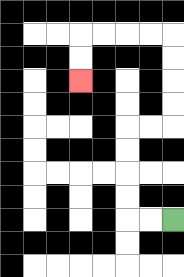{'start': '[7, 9]', 'end': '[3, 3]', 'path_directions': 'L,L,U,U,U,U,R,R,U,U,U,U,L,L,L,L,D,D', 'path_coordinates': '[[7, 9], [6, 9], [5, 9], [5, 8], [5, 7], [5, 6], [5, 5], [6, 5], [7, 5], [7, 4], [7, 3], [7, 2], [7, 1], [6, 1], [5, 1], [4, 1], [3, 1], [3, 2], [3, 3]]'}